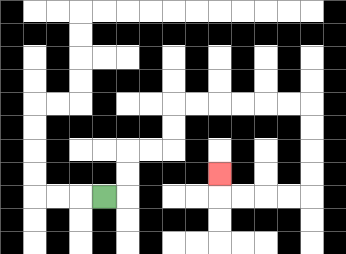{'start': '[4, 8]', 'end': '[9, 7]', 'path_directions': 'R,U,U,R,R,U,U,R,R,R,R,R,R,D,D,D,D,L,L,L,L,U', 'path_coordinates': '[[4, 8], [5, 8], [5, 7], [5, 6], [6, 6], [7, 6], [7, 5], [7, 4], [8, 4], [9, 4], [10, 4], [11, 4], [12, 4], [13, 4], [13, 5], [13, 6], [13, 7], [13, 8], [12, 8], [11, 8], [10, 8], [9, 8], [9, 7]]'}